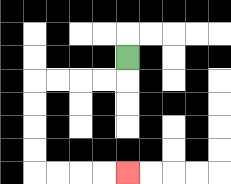{'start': '[5, 2]', 'end': '[5, 7]', 'path_directions': 'D,L,L,L,L,D,D,D,D,R,R,R,R', 'path_coordinates': '[[5, 2], [5, 3], [4, 3], [3, 3], [2, 3], [1, 3], [1, 4], [1, 5], [1, 6], [1, 7], [2, 7], [3, 7], [4, 7], [5, 7]]'}